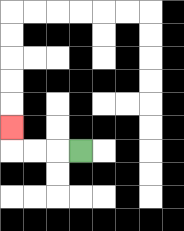{'start': '[3, 6]', 'end': '[0, 5]', 'path_directions': 'L,L,L,U', 'path_coordinates': '[[3, 6], [2, 6], [1, 6], [0, 6], [0, 5]]'}